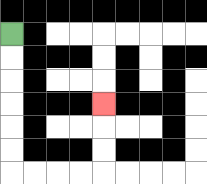{'start': '[0, 1]', 'end': '[4, 4]', 'path_directions': 'D,D,D,D,D,D,R,R,R,R,U,U,U', 'path_coordinates': '[[0, 1], [0, 2], [0, 3], [0, 4], [0, 5], [0, 6], [0, 7], [1, 7], [2, 7], [3, 7], [4, 7], [4, 6], [4, 5], [4, 4]]'}